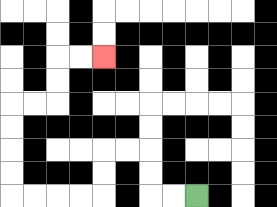{'start': '[8, 8]', 'end': '[4, 2]', 'path_directions': 'L,L,U,U,L,L,D,D,L,L,L,L,U,U,U,U,R,R,U,U,R,R', 'path_coordinates': '[[8, 8], [7, 8], [6, 8], [6, 7], [6, 6], [5, 6], [4, 6], [4, 7], [4, 8], [3, 8], [2, 8], [1, 8], [0, 8], [0, 7], [0, 6], [0, 5], [0, 4], [1, 4], [2, 4], [2, 3], [2, 2], [3, 2], [4, 2]]'}